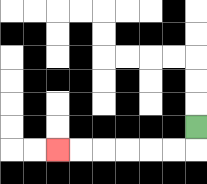{'start': '[8, 5]', 'end': '[2, 6]', 'path_directions': 'D,L,L,L,L,L,L', 'path_coordinates': '[[8, 5], [8, 6], [7, 6], [6, 6], [5, 6], [4, 6], [3, 6], [2, 6]]'}